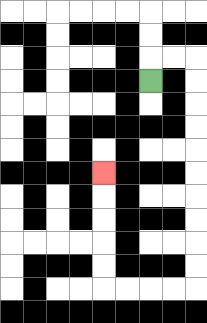{'start': '[6, 3]', 'end': '[4, 7]', 'path_directions': 'U,R,R,D,D,D,D,D,D,D,D,D,D,L,L,L,L,U,U,U,U,U', 'path_coordinates': '[[6, 3], [6, 2], [7, 2], [8, 2], [8, 3], [8, 4], [8, 5], [8, 6], [8, 7], [8, 8], [8, 9], [8, 10], [8, 11], [8, 12], [7, 12], [6, 12], [5, 12], [4, 12], [4, 11], [4, 10], [4, 9], [4, 8], [4, 7]]'}